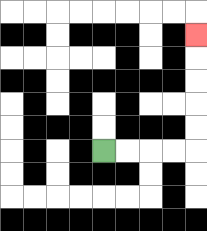{'start': '[4, 6]', 'end': '[8, 1]', 'path_directions': 'R,R,R,R,U,U,U,U,U', 'path_coordinates': '[[4, 6], [5, 6], [6, 6], [7, 6], [8, 6], [8, 5], [8, 4], [8, 3], [8, 2], [8, 1]]'}